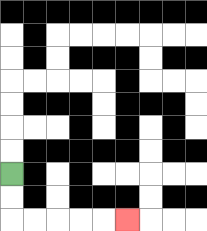{'start': '[0, 7]', 'end': '[5, 9]', 'path_directions': 'D,D,R,R,R,R,R', 'path_coordinates': '[[0, 7], [0, 8], [0, 9], [1, 9], [2, 9], [3, 9], [4, 9], [5, 9]]'}